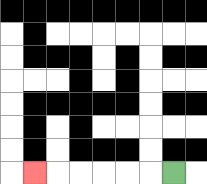{'start': '[7, 7]', 'end': '[1, 7]', 'path_directions': 'L,L,L,L,L,L', 'path_coordinates': '[[7, 7], [6, 7], [5, 7], [4, 7], [3, 7], [2, 7], [1, 7]]'}